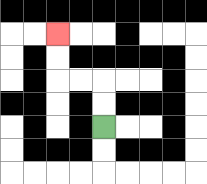{'start': '[4, 5]', 'end': '[2, 1]', 'path_directions': 'U,U,L,L,U,U', 'path_coordinates': '[[4, 5], [4, 4], [4, 3], [3, 3], [2, 3], [2, 2], [2, 1]]'}